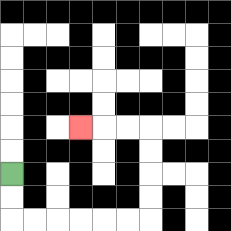{'start': '[0, 7]', 'end': '[3, 5]', 'path_directions': 'D,D,R,R,R,R,R,R,U,U,U,U,L,L,L', 'path_coordinates': '[[0, 7], [0, 8], [0, 9], [1, 9], [2, 9], [3, 9], [4, 9], [5, 9], [6, 9], [6, 8], [6, 7], [6, 6], [6, 5], [5, 5], [4, 5], [3, 5]]'}